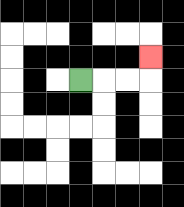{'start': '[3, 3]', 'end': '[6, 2]', 'path_directions': 'R,R,R,U', 'path_coordinates': '[[3, 3], [4, 3], [5, 3], [6, 3], [6, 2]]'}